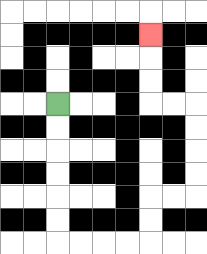{'start': '[2, 4]', 'end': '[6, 1]', 'path_directions': 'D,D,D,D,D,D,R,R,R,R,U,U,R,R,U,U,U,U,L,L,U,U,U', 'path_coordinates': '[[2, 4], [2, 5], [2, 6], [2, 7], [2, 8], [2, 9], [2, 10], [3, 10], [4, 10], [5, 10], [6, 10], [6, 9], [6, 8], [7, 8], [8, 8], [8, 7], [8, 6], [8, 5], [8, 4], [7, 4], [6, 4], [6, 3], [6, 2], [6, 1]]'}